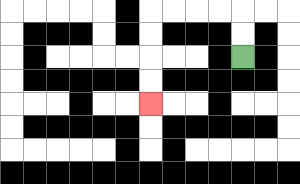{'start': '[10, 2]', 'end': '[6, 4]', 'path_directions': 'U,U,L,L,L,L,D,D,D,D', 'path_coordinates': '[[10, 2], [10, 1], [10, 0], [9, 0], [8, 0], [7, 0], [6, 0], [6, 1], [6, 2], [6, 3], [6, 4]]'}